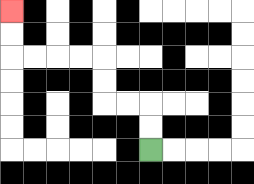{'start': '[6, 6]', 'end': '[0, 0]', 'path_directions': 'U,U,L,L,U,U,L,L,L,L,U,U', 'path_coordinates': '[[6, 6], [6, 5], [6, 4], [5, 4], [4, 4], [4, 3], [4, 2], [3, 2], [2, 2], [1, 2], [0, 2], [0, 1], [0, 0]]'}